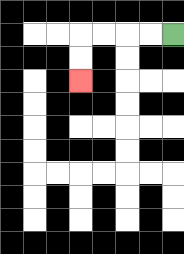{'start': '[7, 1]', 'end': '[3, 3]', 'path_directions': 'L,L,L,L,D,D', 'path_coordinates': '[[7, 1], [6, 1], [5, 1], [4, 1], [3, 1], [3, 2], [3, 3]]'}